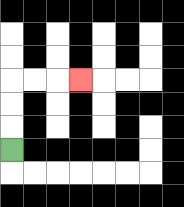{'start': '[0, 6]', 'end': '[3, 3]', 'path_directions': 'U,U,U,R,R,R', 'path_coordinates': '[[0, 6], [0, 5], [0, 4], [0, 3], [1, 3], [2, 3], [3, 3]]'}